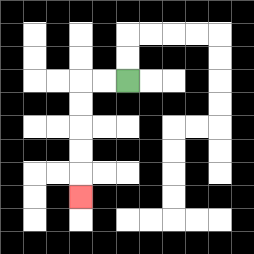{'start': '[5, 3]', 'end': '[3, 8]', 'path_directions': 'L,L,D,D,D,D,D', 'path_coordinates': '[[5, 3], [4, 3], [3, 3], [3, 4], [3, 5], [3, 6], [3, 7], [3, 8]]'}